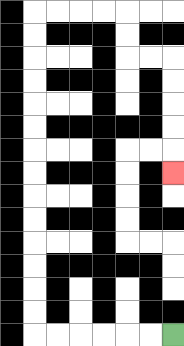{'start': '[7, 14]', 'end': '[7, 7]', 'path_directions': 'L,L,L,L,L,L,U,U,U,U,U,U,U,U,U,U,U,U,U,U,R,R,R,R,D,D,R,R,D,D,D,D,D', 'path_coordinates': '[[7, 14], [6, 14], [5, 14], [4, 14], [3, 14], [2, 14], [1, 14], [1, 13], [1, 12], [1, 11], [1, 10], [1, 9], [1, 8], [1, 7], [1, 6], [1, 5], [1, 4], [1, 3], [1, 2], [1, 1], [1, 0], [2, 0], [3, 0], [4, 0], [5, 0], [5, 1], [5, 2], [6, 2], [7, 2], [7, 3], [7, 4], [7, 5], [7, 6], [7, 7]]'}